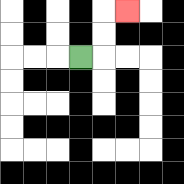{'start': '[3, 2]', 'end': '[5, 0]', 'path_directions': 'R,U,U,R', 'path_coordinates': '[[3, 2], [4, 2], [4, 1], [4, 0], [5, 0]]'}